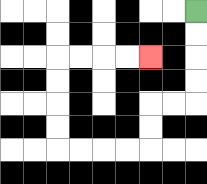{'start': '[8, 0]', 'end': '[6, 2]', 'path_directions': 'D,D,D,D,L,L,D,D,L,L,L,L,U,U,U,U,R,R,R,R', 'path_coordinates': '[[8, 0], [8, 1], [8, 2], [8, 3], [8, 4], [7, 4], [6, 4], [6, 5], [6, 6], [5, 6], [4, 6], [3, 6], [2, 6], [2, 5], [2, 4], [2, 3], [2, 2], [3, 2], [4, 2], [5, 2], [6, 2]]'}